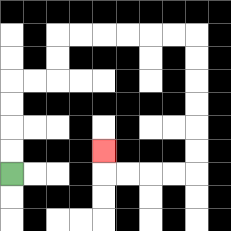{'start': '[0, 7]', 'end': '[4, 6]', 'path_directions': 'U,U,U,U,R,R,U,U,R,R,R,R,R,R,D,D,D,D,D,D,L,L,L,L,U', 'path_coordinates': '[[0, 7], [0, 6], [0, 5], [0, 4], [0, 3], [1, 3], [2, 3], [2, 2], [2, 1], [3, 1], [4, 1], [5, 1], [6, 1], [7, 1], [8, 1], [8, 2], [8, 3], [8, 4], [8, 5], [8, 6], [8, 7], [7, 7], [6, 7], [5, 7], [4, 7], [4, 6]]'}